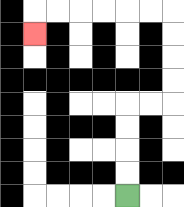{'start': '[5, 8]', 'end': '[1, 1]', 'path_directions': 'U,U,U,U,R,R,U,U,U,U,L,L,L,L,L,L,D', 'path_coordinates': '[[5, 8], [5, 7], [5, 6], [5, 5], [5, 4], [6, 4], [7, 4], [7, 3], [7, 2], [7, 1], [7, 0], [6, 0], [5, 0], [4, 0], [3, 0], [2, 0], [1, 0], [1, 1]]'}